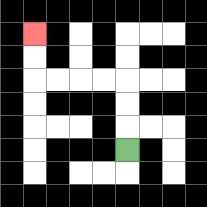{'start': '[5, 6]', 'end': '[1, 1]', 'path_directions': 'U,U,U,L,L,L,L,U,U', 'path_coordinates': '[[5, 6], [5, 5], [5, 4], [5, 3], [4, 3], [3, 3], [2, 3], [1, 3], [1, 2], [1, 1]]'}